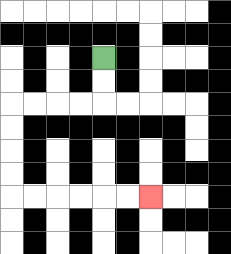{'start': '[4, 2]', 'end': '[6, 8]', 'path_directions': 'D,D,L,L,L,L,D,D,D,D,R,R,R,R,R,R', 'path_coordinates': '[[4, 2], [4, 3], [4, 4], [3, 4], [2, 4], [1, 4], [0, 4], [0, 5], [0, 6], [0, 7], [0, 8], [1, 8], [2, 8], [3, 8], [4, 8], [5, 8], [6, 8]]'}